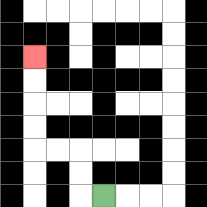{'start': '[4, 8]', 'end': '[1, 2]', 'path_directions': 'L,U,U,L,L,U,U,U,U', 'path_coordinates': '[[4, 8], [3, 8], [3, 7], [3, 6], [2, 6], [1, 6], [1, 5], [1, 4], [1, 3], [1, 2]]'}